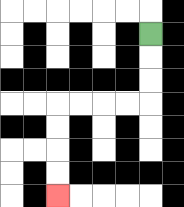{'start': '[6, 1]', 'end': '[2, 8]', 'path_directions': 'D,D,D,L,L,L,L,D,D,D,D', 'path_coordinates': '[[6, 1], [6, 2], [6, 3], [6, 4], [5, 4], [4, 4], [3, 4], [2, 4], [2, 5], [2, 6], [2, 7], [2, 8]]'}